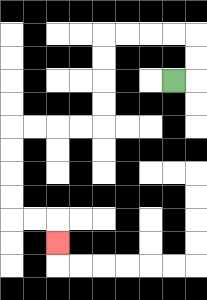{'start': '[7, 3]', 'end': '[2, 10]', 'path_directions': 'R,U,U,L,L,L,L,D,D,D,D,L,L,L,L,D,D,D,D,R,R,D', 'path_coordinates': '[[7, 3], [8, 3], [8, 2], [8, 1], [7, 1], [6, 1], [5, 1], [4, 1], [4, 2], [4, 3], [4, 4], [4, 5], [3, 5], [2, 5], [1, 5], [0, 5], [0, 6], [0, 7], [0, 8], [0, 9], [1, 9], [2, 9], [2, 10]]'}